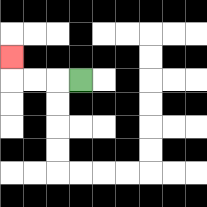{'start': '[3, 3]', 'end': '[0, 2]', 'path_directions': 'L,L,L,U', 'path_coordinates': '[[3, 3], [2, 3], [1, 3], [0, 3], [0, 2]]'}